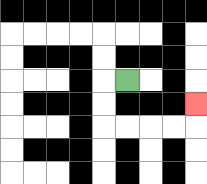{'start': '[5, 3]', 'end': '[8, 4]', 'path_directions': 'L,D,D,R,R,R,R,U', 'path_coordinates': '[[5, 3], [4, 3], [4, 4], [4, 5], [5, 5], [6, 5], [7, 5], [8, 5], [8, 4]]'}